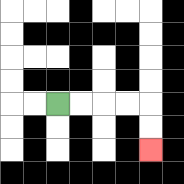{'start': '[2, 4]', 'end': '[6, 6]', 'path_directions': 'R,R,R,R,D,D', 'path_coordinates': '[[2, 4], [3, 4], [4, 4], [5, 4], [6, 4], [6, 5], [6, 6]]'}